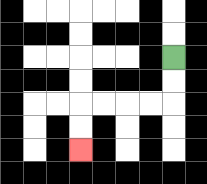{'start': '[7, 2]', 'end': '[3, 6]', 'path_directions': 'D,D,L,L,L,L,D,D', 'path_coordinates': '[[7, 2], [7, 3], [7, 4], [6, 4], [5, 4], [4, 4], [3, 4], [3, 5], [3, 6]]'}